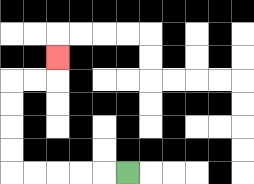{'start': '[5, 7]', 'end': '[2, 2]', 'path_directions': 'L,L,L,L,L,U,U,U,U,R,R,U', 'path_coordinates': '[[5, 7], [4, 7], [3, 7], [2, 7], [1, 7], [0, 7], [0, 6], [0, 5], [0, 4], [0, 3], [1, 3], [2, 3], [2, 2]]'}